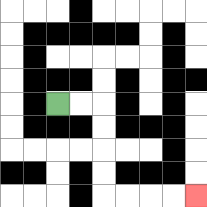{'start': '[2, 4]', 'end': '[8, 8]', 'path_directions': 'R,R,D,D,D,D,R,R,R,R', 'path_coordinates': '[[2, 4], [3, 4], [4, 4], [4, 5], [4, 6], [4, 7], [4, 8], [5, 8], [6, 8], [7, 8], [8, 8]]'}